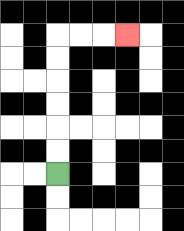{'start': '[2, 7]', 'end': '[5, 1]', 'path_directions': 'U,U,U,U,U,U,R,R,R', 'path_coordinates': '[[2, 7], [2, 6], [2, 5], [2, 4], [2, 3], [2, 2], [2, 1], [3, 1], [4, 1], [5, 1]]'}